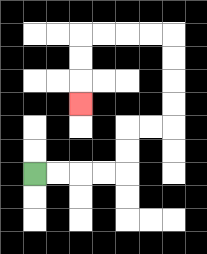{'start': '[1, 7]', 'end': '[3, 4]', 'path_directions': 'R,R,R,R,U,U,R,R,U,U,U,U,L,L,L,L,D,D,D', 'path_coordinates': '[[1, 7], [2, 7], [3, 7], [4, 7], [5, 7], [5, 6], [5, 5], [6, 5], [7, 5], [7, 4], [7, 3], [7, 2], [7, 1], [6, 1], [5, 1], [4, 1], [3, 1], [3, 2], [3, 3], [3, 4]]'}